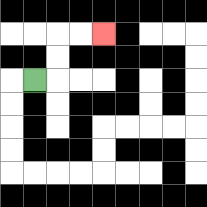{'start': '[1, 3]', 'end': '[4, 1]', 'path_directions': 'R,U,U,R,R', 'path_coordinates': '[[1, 3], [2, 3], [2, 2], [2, 1], [3, 1], [4, 1]]'}